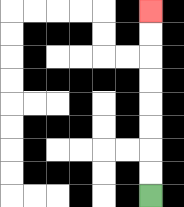{'start': '[6, 8]', 'end': '[6, 0]', 'path_directions': 'U,U,U,U,U,U,U,U', 'path_coordinates': '[[6, 8], [6, 7], [6, 6], [6, 5], [6, 4], [6, 3], [6, 2], [6, 1], [6, 0]]'}